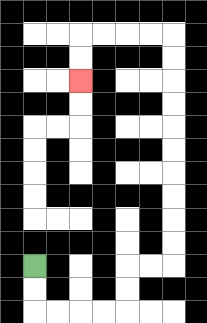{'start': '[1, 11]', 'end': '[3, 3]', 'path_directions': 'D,D,R,R,R,R,U,U,R,R,U,U,U,U,U,U,U,U,U,U,L,L,L,L,D,D', 'path_coordinates': '[[1, 11], [1, 12], [1, 13], [2, 13], [3, 13], [4, 13], [5, 13], [5, 12], [5, 11], [6, 11], [7, 11], [7, 10], [7, 9], [7, 8], [7, 7], [7, 6], [7, 5], [7, 4], [7, 3], [7, 2], [7, 1], [6, 1], [5, 1], [4, 1], [3, 1], [3, 2], [3, 3]]'}